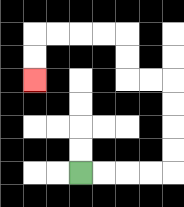{'start': '[3, 7]', 'end': '[1, 3]', 'path_directions': 'R,R,R,R,U,U,U,U,L,L,U,U,L,L,L,L,D,D', 'path_coordinates': '[[3, 7], [4, 7], [5, 7], [6, 7], [7, 7], [7, 6], [7, 5], [7, 4], [7, 3], [6, 3], [5, 3], [5, 2], [5, 1], [4, 1], [3, 1], [2, 1], [1, 1], [1, 2], [1, 3]]'}